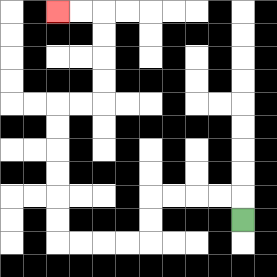{'start': '[10, 9]', 'end': '[2, 0]', 'path_directions': 'U,L,L,L,L,D,D,L,L,L,L,U,U,U,U,U,U,R,R,U,U,U,U,L,L', 'path_coordinates': '[[10, 9], [10, 8], [9, 8], [8, 8], [7, 8], [6, 8], [6, 9], [6, 10], [5, 10], [4, 10], [3, 10], [2, 10], [2, 9], [2, 8], [2, 7], [2, 6], [2, 5], [2, 4], [3, 4], [4, 4], [4, 3], [4, 2], [4, 1], [4, 0], [3, 0], [2, 0]]'}